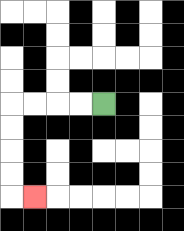{'start': '[4, 4]', 'end': '[1, 8]', 'path_directions': 'L,L,L,L,D,D,D,D,R', 'path_coordinates': '[[4, 4], [3, 4], [2, 4], [1, 4], [0, 4], [0, 5], [0, 6], [0, 7], [0, 8], [1, 8]]'}